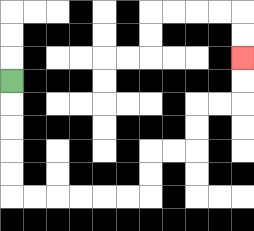{'start': '[0, 3]', 'end': '[10, 2]', 'path_directions': 'D,D,D,D,D,R,R,R,R,R,R,U,U,R,R,U,U,R,R,U,U', 'path_coordinates': '[[0, 3], [0, 4], [0, 5], [0, 6], [0, 7], [0, 8], [1, 8], [2, 8], [3, 8], [4, 8], [5, 8], [6, 8], [6, 7], [6, 6], [7, 6], [8, 6], [8, 5], [8, 4], [9, 4], [10, 4], [10, 3], [10, 2]]'}